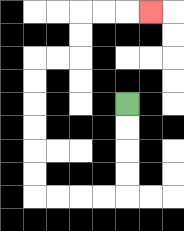{'start': '[5, 4]', 'end': '[6, 0]', 'path_directions': 'D,D,D,D,L,L,L,L,U,U,U,U,U,U,R,R,U,U,R,R,R', 'path_coordinates': '[[5, 4], [5, 5], [5, 6], [5, 7], [5, 8], [4, 8], [3, 8], [2, 8], [1, 8], [1, 7], [1, 6], [1, 5], [1, 4], [1, 3], [1, 2], [2, 2], [3, 2], [3, 1], [3, 0], [4, 0], [5, 0], [6, 0]]'}